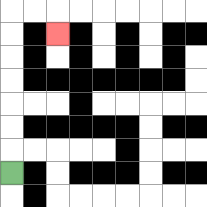{'start': '[0, 7]', 'end': '[2, 1]', 'path_directions': 'U,U,U,U,U,U,U,R,R,D', 'path_coordinates': '[[0, 7], [0, 6], [0, 5], [0, 4], [0, 3], [0, 2], [0, 1], [0, 0], [1, 0], [2, 0], [2, 1]]'}